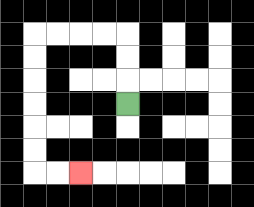{'start': '[5, 4]', 'end': '[3, 7]', 'path_directions': 'U,U,U,L,L,L,L,D,D,D,D,D,D,R,R', 'path_coordinates': '[[5, 4], [5, 3], [5, 2], [5, 1], [4, 1], [3, 1], [2, 1], [1, 1], [1, 2], [1, 3], [1, 4], [1, 5], [1, 6], [1, 7], [2, 7], [3, 7]]'}